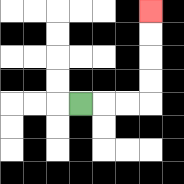{'start': '[3, 4]', 'end': '[6, 0]', 'path_directions': 'R,R,R,U,U,U,U', 'path_coordinates': '[[3, 4], [4, 4], [5, 4], [6, 4], [6, 3], [6, 2], [6, 1], [6, 0]]'}